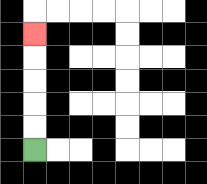{'start': '[1, 6]', 'end': '[1, 1]', 'path_directions': 'U,U,U,U,U', 'path_coordinates': '[[1, 6], [1, 5], [1, 4], [1, 3], [1, 2], [1, 1]]'}